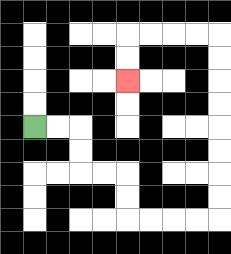{'start': '[1, 5]', 'end': '[5, 3]', 'path_directions': 'R,R,D,D,R,R,D,D,R,R,R,R,U,U,U,U,U,U,U,U,L,L,L,L,D,D', 'path_coordinates': '[[1, 5], [2, 5], [3, 5], [3, 6], [3, 7], [4, 7], [5, 7], [5, 8], [5, 9], [6, 9], [7, 9], [8, 9], [9, 9], [9, 8], [9, 7], [9, 6], [9, 5], [9, 4], [9, 3], [9, 2], [9, 1], [8, 1], [7, 1], [6, 1], [5, 1], [5, 2], [5, 3]]'}